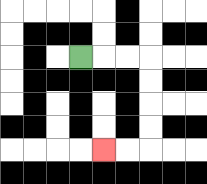{'start': '[3, 2]', 'end': '[4, 6]', 'path_directions': 'R,R,R,D,D,D,D,L,L', 'path_coordinates': '[[3, 2], [4, 2], [5, 2], [6, 2], [6, 3], [6, 4], [6, 5], [6, 6], [5, 6], [4, 6]]'}